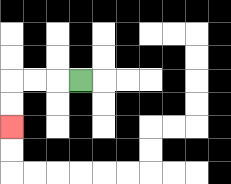{'start': '[3, 3]', 'end': '[0, 5]', 'path_directions': 'L,L,L,D,D', 'path_coordinates': '[[3, 3], [2, 3], [1, 3], [0, 3], [0, 4], [0, 5]]'}